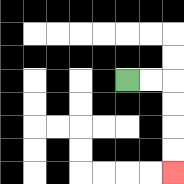{'start': '[5, 3]', 'end': '[7, 7]', 'path_directions': 'R,R,D,D,D,D', 'path_coordinates': '[[5, 3], [6, 3], [7, 3], [7, 4], [7, 5], [7, 6], [7, 7]]'}